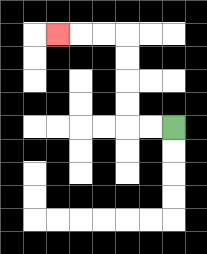{'start': '[7, 5]', 'end': '[2, 1]', 'path_directions': 'L,L,U,U,U,U,L,L,L', 'path_coordinates': '[[7, 5], [6, 5], [5, 5], [5, 4], [5, 3], [5, 2], [5, 1], [4, 1], [3, 1], [2, 1]]'}